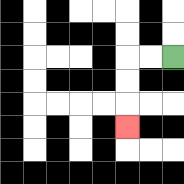{'start': '[7, 2]', 'end': '[5, 5]', 'path_directions': 'L,L,D,D,D', 'path_coordinates': '[[7, 2], [6, 2], [5, 2], [5, 3], [5, 4], [5, 5]]'}